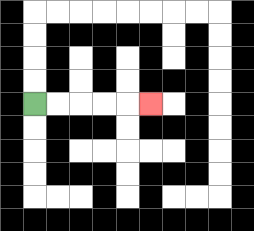{'start': '[1, 4]', 'end': '[6, 4]', 'path_directions': 'R,R,R,R,R', 'path_coordinates': '[[1, 4], [2, 4], [3, 4], [4, 4], [5, 4], [6, 4]]'}